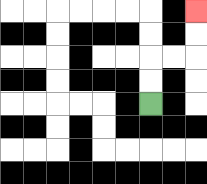{'start': '[6, 4]', 'end': '[8, 0]', 'path_directions': 'U,U,R,R,U,U', 'path_coordinates': '[[6, 4], [6, 3], [6, 2], [7, 2], [8, 2], [8, 1], [8, 0]]'}